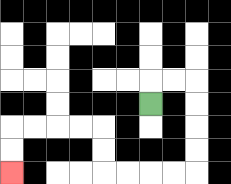{'start': '[6, 4]', 'end': '[0, 7]', 'path_directions': 'U,R,R,D,D,D,D,L,L,L,L,U,U,L,L,L,L,D,D', 'path_coordinates': '[[6, 4], [6, 3], [7, 3], [8, 3], [8, 4], [8, 5], [8, 6], [8, 7], [7, 7], [6, 7], [5, 7], [4, 7], [4, 6], [4, 5], [3, 5], [2, 5], [1, 5], [0, 5], [0, 6], [0, 7]]'}